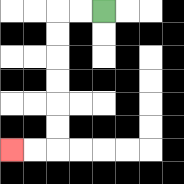{'start': '[4, 0]', 'end': '[0, 6]', 'path_directions': 'L,L,D,D,D,D,D,D,L,L', 'path_coordinates': '[[4, 0], [3, 0], [2, 0], [2, 1], [2, 2], [2, 3], [2, 4], [2, 5], [2, 6], [1, 6], [0, 6]]'}